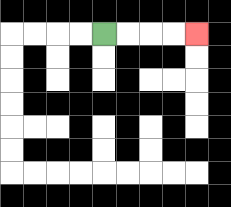{'start': '[4, 1]', 'end': '[8, 1]', 'path_directions': 'R,R,R,R', 'path_coordinates': '[[4, 1], [5, 1], [6, 1], [7, 1], [8, 1]]'}